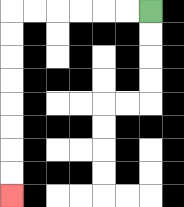{'start': '[6, 0]', 'end': '[0, 8]', 'path_directions': 'L,L,L,L,L,L,D,D,D,D,D,D,D,D', 'path_coordinates': '[[6, 0], [5, 0], [4, 0], [3, 0], [2, 0], [1, 0], [0, 0], [0, 1], [0, 2], [0, 3], [0, 4], [0, 5], [0, 6], [0, 7], [0, 8]]'}